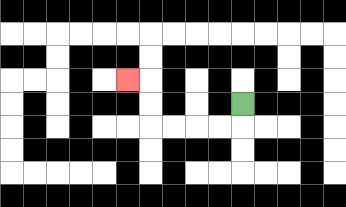{'start': '[10, 4]', 'end': '[5, 3]', 'path_directions': 'D,L,L,L,L,U,U,L', 'path_coordinates': '[[10, 4], [10, 5], [9, 5], [8, 5], [7, 5], [6, 5], [6, 4], [6, 3], [5, 3]]'}